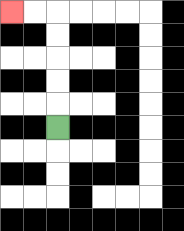{'start': '[2, 5]', 'end': '[0, 0]', 'path_directions': 'U,U,U,U,U,L,L', 'path_coordinates': '[[2, 5], [2, 4], [2, 3], [2, 2], [2, 1], [2, 0], [1, 0], [0, 0]]'}